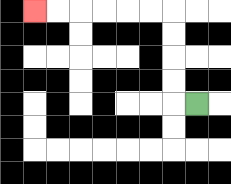{'start': '[8, 4]', 'end': '[1, 0]', 'path_directions': 'L,U,U,U,U,L,L,L,L,L,L', 'path_coordinates': '[[8, 4], [7, 4], [7, 3], [7, 2], [7, 1], [7, 0], [6, 0], [5, 0], [4, 0], [3, 0], [2, 0], [1, 0]]'}